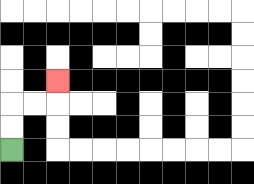{'start': '[0, 6]', 'end': '[2, 3]', 'path_directions': 'U,U,R,R,U', 'path_coordinates': '[[0, 6], [0, 5], [0, 4], [1, 4], [2, 4], [2, 3]]'}